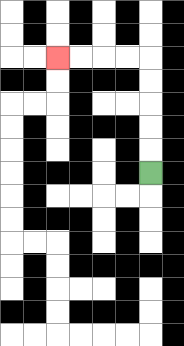{'start': '[6, 7]', 'end': '[2, 2]', 'path_directions': 'U,U,U,U,U,L,L,L,L', 'path_coordinates': '[[6, 7], [6, 6], [6, 5], [6, 4], [6, 3], [6, 2], [5, 2], [4, 2], [3, 2], [2, 2]]'}